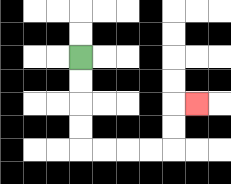{'start': '[3, 2]', 'end': '[8, 4]', 'path_directions': 'D,D,D,D,R,R,R,R,U,U,R', 'path_coordinates': '[[3, 2], [3, 3], [3, 4], [3, 5], [3, 6], [4, 6], [5, 6], [6, 6], [7, 6], [7, 5], [7, 4], [8, 4]]'}